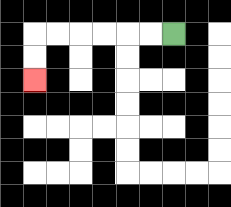{'start': '[7, 1]', 'end': '[1, 3]', 'path_directions': 'L,L,L,L,L,L,D,D', 'path_coordinates': '[[7, 1], [6, 1], [5, 1], [4, 1], [3, 1], [2, 1], [1, 1], [1, 2], [1, 3]]'}